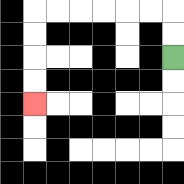{'start': '[7, 2]', 'end': '[1, 4]', 'path_directions': 'U,U,L,L,L,L,L,L,D,D,D,D', 'path_coordinates': '[[7, 2], [7, 1], [7, 0], [6, 0], [5, 0], [4, 0], [3, 0], [2, 0], [1, 0], [1, 1], [1, 2], [1, 3], [1, 4]]'}